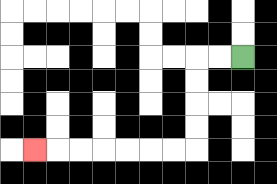{'start': '[10, 2]', 'end': '[1, 6]', 'path_directions': 'L,L,D,D,D,D,L,L,L,L,L,L,L', 'path_coordinates': '[[10, 2], [9, 2], [8, 2], [8, 3], [8, 4], [8, 5], [8, 6], [7, 6], [6, 6], [5, 6], [4, 6], [3, 6], [2, 6], [1, 6]]'}